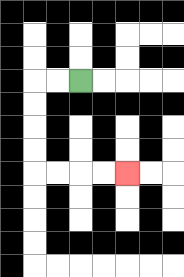{'start': '[3, 3]', 'end': '[5, 7]', 'path_directions': 'L,L,D,D,D,D,R,R,R,R', 'path_coordinates': '[[3, 3], [2, 3], [1, 3], [1, 4], [1, 5], [1, 6], [1, 7], [2, 7], [3, 7], [4, 7], [5, 7]]'}